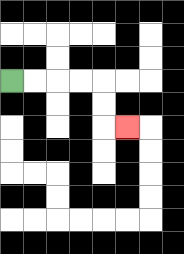{'start': '[0, 3]', 'end': '[5, 5]', 'path_directions': 'R,R,R,R,D,D,R', 'path_coordinates': '[[0, 3], [1, 3], [2, 3], [3, 3], [4, 3], [4, 4], [4, 5], [5, 5]]'}